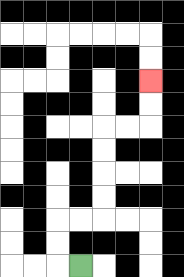{'start': '[3, 11]', 'end': '[6, 3]', 'path_directions': 'L,U,U,R,R,U,U,U,U,R,R,U,U', 'path_coordinates': '[[3, 11], [2, 11], [2, 10], [2, 9], [3, 9], [4, 9], [4, 8], [4, 7], [4, 6], [4, 5], [5, 5], [6, 5], [6, 4], [6, 3]]'}